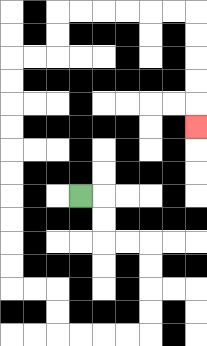{'start': '[3, 8]', 'end': '[8, 5]', 'path_directions': 'R,D,D,R,R,D,D,D,D,L,L,L,L,U,U,L,L,U,U,U,U,U,U,U,U,U,U,R,R,U,U,R,R,R,R,R,R,D,D,D,D,D', 'path_coordinates': '[[3, 8], [4, 8], [4, 9], [4, 10], [5, 10], [6, 10], [6, 11], [6, 12], [6, 13], [6, 14], [5, 14], [4, 14], [3, 14], [2, 14], [2, 13], [2, 12], [1, 12], [0, 12], [0, 11], [0, 10], [0, 9], [0, 8], [0, 7], [0, 6], [0, 5], [0, 4], [0, 3], [0, 2], [1, 2], [2, 2], [2, 1], [2, 0], [3, 0], [4, 0], [5, 0], [6, 0], [7, 0], [8, 0], [8, 1], [8, 2], [8, 3], [8, 4], [8, 5]]'}